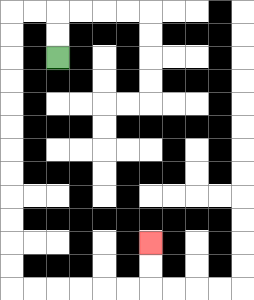{'start': '[2, 2]', 'end': '[6, 10]', 'path_directions': 'U,U,L,L,D,D,D,D,D,D,D,D,D,D,D,D,R,R,R,R,R,R,U,U', 'path_coordinates': '[[2, 2], [2, 1], [2, 0], [1, 0], [0, 0], [0, 1], [0, 2], [0, 3], [0, 4], [0, 5], [0, 6], [0, 7], [0, 8], [0, 9], [0, 10], [0, 11], [0, 12], [1, 12], [2, 12], [3, 12], [4, 12], [5, 12], [6, 12], [6, 11], [6, 10]]'}